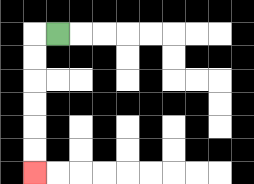{'start': '[2, 1]', 'end': '[1, 7]', 'path_directions': 'L,D,D,D,D,D,D', 'path_coordinates': '[[2, 1], [1, 1], [1, 2], [1, 3], [1, 4], [1, 5], [1, 6], [1, 7]]'}